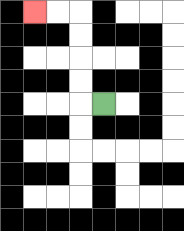{'start': '[4, 4]', 'end': '[1, 0]', 'path_directions': 'L,U,U,U,U,L,L', 'path_coordinates': '[[4, 4], [3, 4], [3, 3], [3, 2], [3, 1], [3, 0], [2, 0], [1, 0]]'}